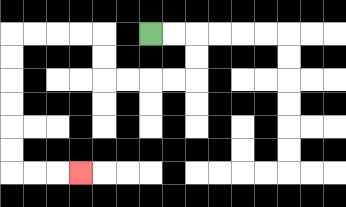{'start': '[6, 1]', 'end': '[3, 7]', 'path_directions': 'R,R,D,D,L,L,L,L,U,U,L,L,L,L,D,D,D,D,D,D,R,R,R', 'path_coordinates': '[[6, 1], [7, 1], [8, 1], [8, 2], [8, 3], [7, 3], [6, 3], [5, 3], [4, 3], [4, 2], [4, 1], [3, 1], [2, 1], [1, 1], [0, 1], [0, 2], [0, 3], [0, 4], [0, 5], [0, 6], [0, 7], [1, 7], [2, 7], [3, 7]]'}